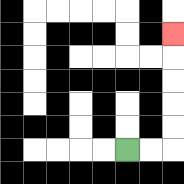{'start': '[5, 6]', 'end': '[7, 1]', 'path_directions': 'R,R,U,U,U,U,U', 'path_coordinates': '[[5, 6], [6, 6], [7, 6], [7, 5], [7, 4], [7, 3], [7, 2], [7, 1]]'}